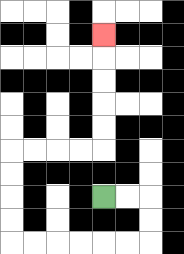{'start': '[4, 8]', 'end': '[4, 1]', 'path_directions': 'R,R,D,D,L,L,L,L,L,L,U,U,U,U,R,R,R,R,U,U,U,U,U', 'path_coordinates': '[[4, 8], [5, 8], [6, 8], [6, 9], [6, 10], [5, 10], [4, 10], [3, 10], [2, 10], [1, 10], [0, 10], [0, 9], [0, 8], [0, 7], [0, 6], [1, 6], [2, 6], [3, 6], [4, 6], [4, 5], [4, 4], [4, 3], [4, 2], [4, 1]]'}